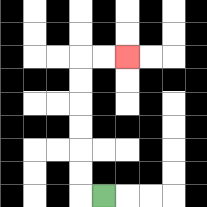{'start': '[4, 8]', 'end': '[5, 2]', 'path_directions': 'L,U,U,U,U,U,U,R,R', 'path_coordinates': '[[4, 8], [3, 8], [3, 7], [3, 6], [3, 5], [3, 4], [3, 3], [3, 2], [4, 2], [5, 2]]'}